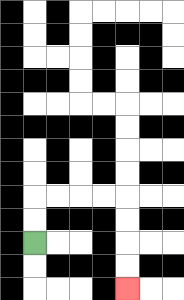{'start': '[1, 10]', 'end': '[5, 12]', 'path_directions': 'U,U,R,R,R,R,D,D,D,D', 'path_coordinates': '[[1, 10], [1, 9], [1, 8], [2, 8], [3, 8], [4, 8], [5, 8], [5, 9], [5, 10], [5, 11], [5, 12]]'}